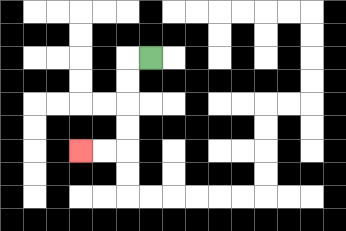{'start': '[6, 2]', 'end': '[3, 6]', 'path_directions': 'L,D,D,D,D,L,L', 'path_coordinates': '[[6, 2], [5, 2], [5, 3], [5, 4], [5, 5], [5, 6], [4, 6], [3, 6]]'}